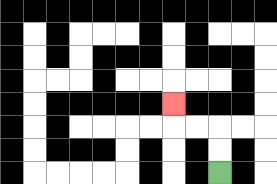{'start': '[9, 7]', 'end': '[7, 4]', 'path_directions': 'U,U,L,L,U', 'path_coordinates': '[[9, 7], [9, 6], [9, 5], [8, 5], [7, 5], [7, 4]]'}